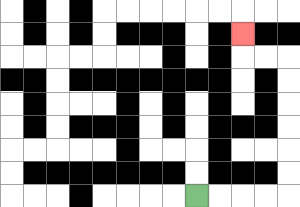{'start': '[8, 8]', 'end': '[10, 1]', 'path_directions': 'R,R,R,R,U,U,U,U,U,U,L,L,U', 'path_coordinates': '[[8, 8], [9, 8], [10, 8], [11, 8], [12, 8], [12, 7], [12, 6], [12, 5], [12, 4], [12, 3], [12, 2], [11, 2], [10, 2], [10, 1]]'}